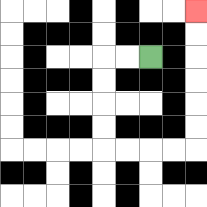{'start': '[6, 2]', 'end': '[8, 0]', 'path_directions': 'L,L,D,D,D,D,R,R,R,R,U,U,U,U,U,U', 'path_coordinates': '[[6, 2], [5, 2], [4, 2], [4, 3], [4, 4], [4, 5], [4, 6], [5, 6], [6, 6], [7, 6], [8, 6], [8, 5], [8, 4], [8, 3], [8, 2], [8, 1], [8, 0]]'}